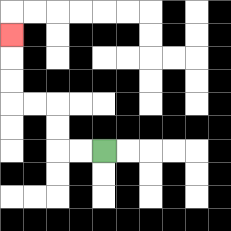{'start': '[4, 6]', 'end': '[0, 1]', 'path_directions': 'L,L,U,U,L,L,U,U,U', 'path_coordinates': '[[4, 6], [3, 6], [2, 6], [2, 5], [2, 4], [1, 4], [0, 4], [0, 3], [0, 2], [0, 1]]'}